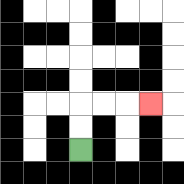{'start': '[3, 6]', 'end': '[6, 4]', 'path_directions': 'U,U,R,R,R', 'path_coordinates': '[[3, 6], [3, 5], [3, 4], [4, 4], [5, 4], [6, 4]]'}